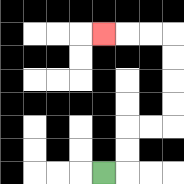{'start': '[4, 7]', 'end': '[4, 1]', 'path_directions': 'R,U,U,R,R,U,U,U,U,L,L,L', 'path_coordinates': '[[4, 7], [5, 7], [5, 6], [5, 5], [6, 5], [7, 5], [7, 4], [7, 3], [7, 2], [7, 1], [6, 1], [5, 1], [4, 1]]'}